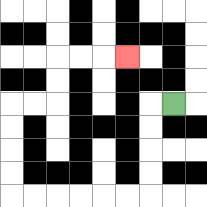{'start': '[7, 4]', 'end': '[5, 2]', 'path_directions': 'L,D,D,D,D,L,L,L,L,L,L,U,U,U,U,R,R,U,U,R,R,R', 'path_coordinates': '[[7, 4], [6, 4], [6, 5], [6, 6], [6, 7], [6, 8], [5, 8], [4, 8], [3, 8], [2, 8], [1, 8], [0, 8], [0, 7], [0, 6], [0, 5], [0, 4], [1, 4], [2, 4], [2, 3], [2, 2], [3, 2], [4, 2], [5, 2]]'}